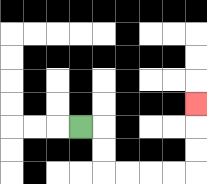{'start': '[3, 5]', 'end': '[8, 4]', 'path_directions': 'R,D,D,R,R,R,R,U,U,U', 'path_coordinates': '[[3, 5], [4, 5], [4, 6], [4, 7], [5, 7], [6, 7], [7, 7], [8, 7], [8, 6], [8, 5], [8, 4]]'}